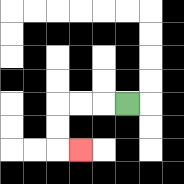{'start': '[5, 4]', 'end': '[3, 6]', 'path_directions': 'L,L,L,D,D,R', 'path_coordinates': '[[5, 4], [4, 4], [3, 4], [2, 4], [2, 5], [2, 6], [3, 6]]'}